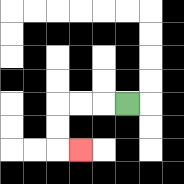{'start': '[5, 4]', 'end': '[3, 6]', 'path_directions': 'L,L,L,D,D,R', 'path_coordinates': '[[5, 4], [4, 4], [3, 4], [2, 4], [2, 5], [2, 6], [3, 6]]'}